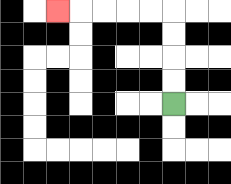{'start': '[7, 4]', 'end': '[2, 0]', 'path_directions': 'U,U,U,U,L,L,L,L,L', 'path_coordinates': '[[7, 4], [7, 3], [7, 2], [7, 1], [7, 0], [6, 0], [5, 0], [4, 0], [3, 0], [2, 0]]'}